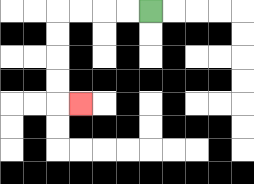{'start': '[6, 0]', 'end': '[3, 4]', 'path_directions': 'L,L,L,L,D,D,D,D,R', 'path_coordinates': '[[6, 0], [5, 0], [4, 0], [3, 0], [2, 0], [2, 1], [2, 2], [2, 3], [2, 4], [3, 4]]'}